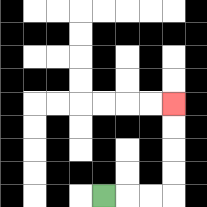{'start': '[4, 8]', 'end': '[7, 4]', 'path_directions': 'R,R,R,U,U,U,U', 'path_coordinates': '[[4, 8], [5, 8], [6, 8], [7, 8], [7, 7], [7, 6], [7, 5], [7, 4]]'}